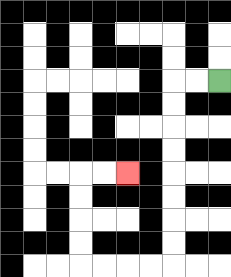{'start': '[9, 3]', 'end': '[5, 7]', 'path_directions': 'L,L,D,D,D,D,D,D,D,D,L,L,L,L,U,U,U,U,R,R', 'path_coordinates': '[[9, 3], [8, 3], [7, 3], [7, 4], [7, 5], [7, 6], [7, 7], [7, 8], [7, 9], [7, 10], [7, 11], [6, 11], [5, 11], [4, 11], [3, 11], [3, 10], [3, 9], [3, 8], [3, 7], [4, 7], [5, 7]]'}